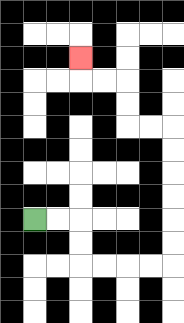{'start': '[1, 9]', 'end': '[3, 2]', 'path_directions': 'R,R,D,D,R,R,R,R,U,U,U,U,U,U,L,L,U,U,L,L,U', 'path_coordinates': '[[1, 9], [2, 9], [3, 9], [3, 10], [3, 11], [4, 11], [5, 11], [6, 11], [7, 11], [7, 10], [7, 9], [7, 8], [7, 7], [7, 6], [7, 5], [6, 5], [5, 5], [5, 4], [5, 3], [4, 3], [3, 3], [3, 2]]'}